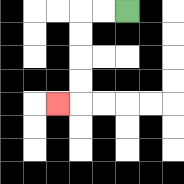{'start': '[5, 0]', 'end': '[2, 4]', 'path_directions': 'L,L,D,D,D,D,L', 'path_coordinates': '[[5, 0], [4, 0], [3, 0], [3, 1], [3, 2], [3, 3], [3, 4], [2, 4]]'}